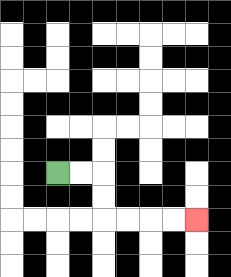{'start': '[2, 7]', 'end': '[8, 9]', 'path_directions': 'R,R,D,D,R,R,R,R', 'path_coordinates': '[[2, 7], [3, 7], [4, 7], [4, 8], [4, 9], [5, 9], [6, 9], [7, 9], [8, 9]]'}